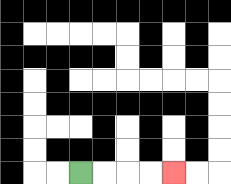{'start': '[3, 7]', 'end': '[7, 7]', 'path_directions': 'R,R,R,R', 'path_coordinates': '[[3, 7], [4, 7], [5, 7], [6, 7], [7, 7]]'}